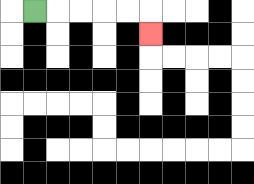{'start': '[1, 0]', 'end': '[6, 1]', 'path_directions': 'R,R,R,R,R,D', 'path_coordinates': '[[1, 0], [2, 0], [3, 0], [4, 0], [5, 0], [6, 0], [6, 1]]'}